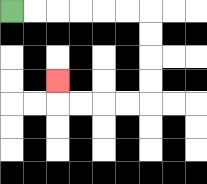{'start': '[0, 0]', 'end': '[2, 3]', 'path_directions': 'R,R,R,R,R,R,D,D,D,D,L,L,L,L,U', 'path_coordinates': '[[0, 0], [1, 0], [2, 0], [3, 0], [4, 0], [5, 0], [6, 0], [6, 1], [6, 2], [6, 3], [6, 4], [5, 4], [4, 4], [3, 4], [2, 4], [2, 3]]'}